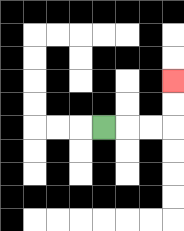{'start': '[4, 5]', 'end': '[7, 3]', 'path_directions': 'R,R,R,U,U', 'path_coordinates': '[[4, 5], [5, 5], [6, 5], [7, 5], [7, 4], [7, 3]]'}